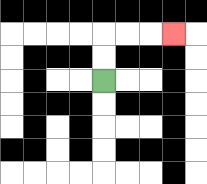{'start': '[4, 3]', 'end': '[7, 1]', 'path_directions': 'U,U,R,R,R', 'path_coordinates': '[[4, 3], [4, 2], [4, 1], [5, 1], [6, 1], [7, 1]]'}